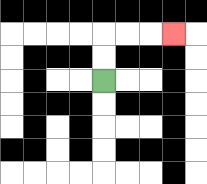{'start': '[4, 3]', 'end': '[7, 1]', 'path_directions': 'U,U,R,R,R', 'path_coordinates': '[[4, 3], [4, 2], [4, 1], [5, 1], [6, 1], [7, 1]]'}